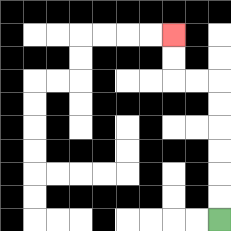{'start': '[9, 9]', 'end': '[7, 1]', 'path_directions': 'U,U,U,U,U,U,L,L,U,U', 'path_coordinates': '[[9, 9], [9, 8], [9, 7], [9, 6], [9, 5], [9, 4], [9, 3], [8, 3], [7, 3], [7, 2], [7, 1]]'}